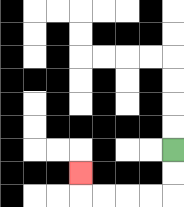{'start': '[7, 6]', 'end': '[3, 7]', 'path_directions': 'D,D,L,L,L,L,U', 'path_coordinates': '[[7, 6], [7, 7], [7, 8], [6, 8], [5, 8], [4, 8], [3, 8], [3, 7]]'}